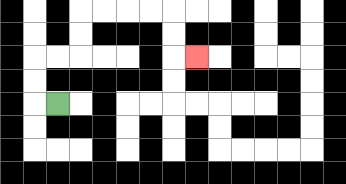{'start': '[2, 4]', 'end': '[8, 2]', 'path_directions': 'L,U,U,R,R,U,U,R,R,R,R,D,D,R', 'path_coordinates': '[[2, 4], [1, 4], [1, 3], [1, 2], [2, 2], [3, 2], [3, 1], [3, 0], [4, 0], [5, 0], [6, 0], [7, 0], [7, 1], [7, 2], [8, 2]]'}